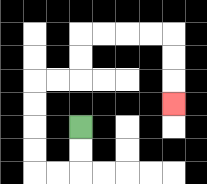{'start': '[3, 5]', 'end': '[7, 4]', 'path_directions': 'D,D,L,L,U,U,U,U,R,R,U,U,R,R,R,R,D,D,D', 'path_coordinates': '[[3, 5], [3, 6], [3, 7], [2, 7], [1, 7], [1, 6], [1, 5], [1, 4], [1, 3], [2, 3], [3, 3], [3, 2], [3, 1], [4, 1], [5, 1], [6, 1], [7, 1], [7, 2], [7, 3], [7, 4]]'}